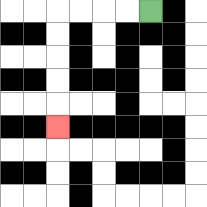{'start': '[6, 0]', 'end': '[2, 5]', 'path_directions': 'L,L,L,L,D,D,D,D,D', 'path_coordinates': '[[6, 0], [5, 0], [4, 0], [3, 0], [2, 0], [2, 1], [2, 2], [2, 3], [2, 4], [2, 5]]'}